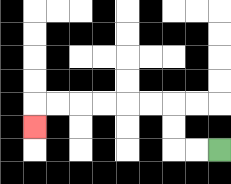{'start': '[9, 6]', 'end': '[1, 5]', 'path_directions': 'L,L,U,U,L,L,L,L,L,L,D', 'path_coordinates': '[[9, 6], [8, 6], [7, 6], [7, 5], [7, 4], [6, 4], [5, 4], [4, 4], [3, 4], [2, 4], [1, 4], [1, 5]]'}